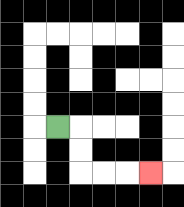{'start': '[2, 5]', 'end': '[6, 7]', 'path_directions': 'R,D,D,R,R,R', 'path_coordinates': '[[2, 5], [3, 5], [3, 6], [3, 7], [4, 7], [5, 7], [6, 7]]'}